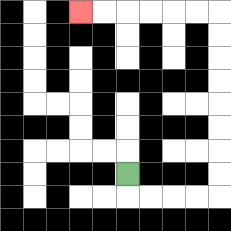{'start': '[5, 7]', 'end': '[3, 0]', 'path_directions': 'D,R,R,R,R,U,U,U,U,U,U,U,U,L,L,L,L,L,L', 'path_coordinates': '[[5, 7], [5, 8], [6, 8], [7, 8], [8, 8], [9, 8], [9, 7], [9, 6], [9, 5], [9, 4], [9, 3], [9, 2], [9, 1], [9, 0], [8, 0], [7, 0], [6, 0], [5, 0], [4, 0], [3, 0]]'}